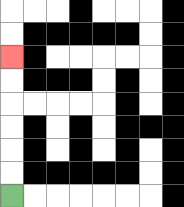{'start': '[0, 8]', 'end': '[0, 2]', 'path_directions': 'U,U,U,U,U,U', 'path_coordinates': '[[0, 8], [0, 7], [0, 6], [0, 5], [0, 4], [0, 3], [0, 2]]'}